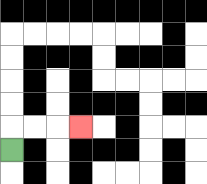{'start': '[0, 6]', 'end': '[3, 5]', 'path_directions': 'U,R,R,R', 'path_coordinates': '[[0, 6], [0, 5], [1, 5], [2, 5], [3, 5]]'}